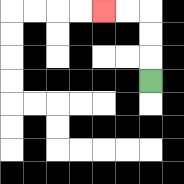{'start': '[6, 3]', 'end': '[4, 0]', 'path_directions': 'U,U,U,L,L', 'path_coordinates': '[[6, 3], [6, 2], [6, 1], [6, 0], [5, 0], [4, 0]]'}